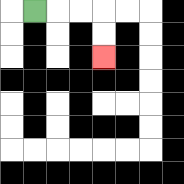{'start': '[1, 0]', 'end': '[4, 2]', 'path_directions': 'R,R,R,D,D', 'path_coordinates': '[[1, 0], [2, 0], [3, 0], [4, 0], [4, 1], [4, 2]]'}